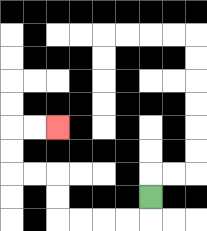{'start': '[6, 8]', 'end': '[2, 5]', 'path_directions': 'D,L,L,L,L,U,U,L,L,U,U,R,R', 'path_coordinates': '[[6, 8], [6, 9], [5, 9], [4, 9], [3, 9], [2, 9], [2, 8], [2, 7], [1, 7], [0, 7], [0, 6], [0, 5], [1, 5], [2, 5]]'}